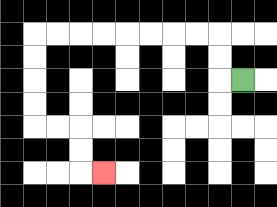{'start': '[10, 3]', 'end': '[4, 7]', 'path_directions': 'L,U,U,L,L,L,L,L,L,L,L,D,D,D,D,R,R,D,D,R', 'path_coordinates': '[[10, 3], [9, 3], [9, 2], [9, 1], [8, 1], [7, 1], [6, 1], [5, 1], [4, 1], [3, 1], [2, 1], [1, 1], [1, 2], [1, 3], [1, 4], [1, 5], [2, 5], [3, 5], [3, 6], [3, 7], [4, 7]]'}